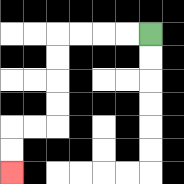{'start': '[6, 1]', 'end': '[0, 7]', 'path_directions': 'L,L,L,L,D,D,D,D,L,L,D,D', 'path_coordinates': '[[6, 1], [5, 1], [4, 1], [3, 1], [2, 1], [2, 2], [2, 3], [2, 4], [2, 5], [1, 5], [0, 5], [0, 6], [0, 7]]'}